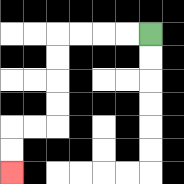{'start': '[6, 1]', 'end': '[0, 7]', 'path_directions': 'L,L,L,L,D,D,D,D,L,L,D,D', 'path_coordinates': '[[6, 1], [5, 1], [4, 1], [3, 1], [2, 1], [2, 2], [2, 3], [2, 4], [2, 5], [1, 5], [0, 5], [0, 6], [0, 7]]'}